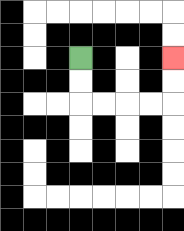{'start': '[3, 2]', 'end': '[7, 2]', 'path_directions': 'D,D,R,R,R,R,U,U', 'path_coordinates': '[[3, 2], [3, 3], [3, 4], [4, 4], [5, 4], [6, 4], [7, 4], [7, 3], [7, 2]]'}